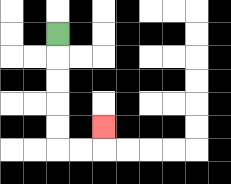{'start': '[2, 1]', 'end': '[4, 5]', 'path_directions': 'D,D,D,D,D,R,R,U', 'path_coordinates': '[[2, 1], [2, 2], [2, 3], [2, 4], [2, 5], [2, 6], [3, 6], [4, 6], [4, 5]]'}